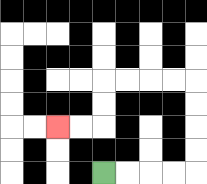{'start': '[4, 7]', 'end': '[2, 5]', 'path_directions': 'R,R,R,R,U,U,U,U,L,L,L,L,D,D,L,L', 'path_coordinates': '[[4, 7], [5, 7], [6, 7], [7, 7], [8, 7], [8, 6], [8, 5], [8, 4], [8, 3], [7, 3], [6, 3], [5, 3], [4, 3], [4, 4], [4, 5], [3, 5], [2, 5]]'}